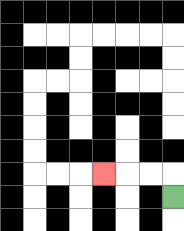{'start': '[7, 8]', 'end': '[4, 7]', 'path_directions': 'U,L,L,L', 'path_coordinates': '[[7, 8], [7, 7], [6, 7], [5, 7], [4, 7]]'}